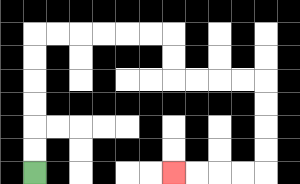{'start': '[1, 7]', 'end': '[7, 7]', 'path_directions': 'U,U,U,U,U,U,R,R,R,R,R,R,D,D,R,R,R,R,D,D,D,D,L,L,L,L', 'path_coordinates': '[[1, 7], [1, 6], [1, 5], [1, 4], [1, 3], [1, 2], [1, 1], [2, 1], [3, 1], [4, 1], [5, 1], [6, 1], [7, 1], [7, 2], [7, 3], [8, 3], [9, 3], [10, 3], [11, 3], [11, 4], [11, 5], [11, 6], [11, 7], [10, 7], [9, 7], [8, 7], [7, 7]]'}